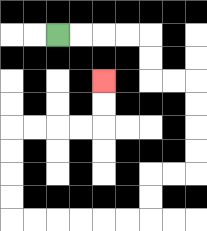{'start': '[2, 1]', 'end': '[4, 3]', 'path_directions': 'R,R,R,R,D,D,R,R,D,D,D,D,L,L,D,D,L,L,L,L,L,L,U,U,U,U,R,R,R,R,U,U', 'path_coordinates': '[[2, 1], [3, 1], [4, 1], [5, 1], [6, 1], [6, 2], [6, 3], [7, 3], [8, 3], [8, 4], [8, 5], [8, 6], [8, 7], [7, 7], [6, 7], [6, 8], [6, 9], [5, 9], [4, 9], [3, 9], [2, 9], [1, 9], [0, 9], [0, 8], [0, 7], [0, 6], [0, 5], [1, 5], [2, 5], [3, 5], [4, 5], [4, 4], [4, 3]]'}